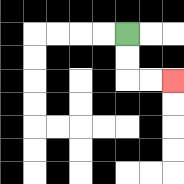{'start': '[5, 1]', 'end': '[7, 3]', 'path_directions': 'D,D,R,R', 'path_coordinates': '[[5, 1], [5, 2], [5, 3], [6, 3], [7, 3]]'}